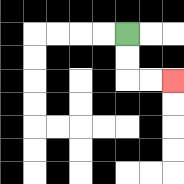{'start': '[5, 1]', 'end': '[7, 3]', 'path_directions': 'D,D,R,R', 'path_coordinates': '[[5, 1], [5, 2], [5, 3], [6, 3], [7, 3]]'}